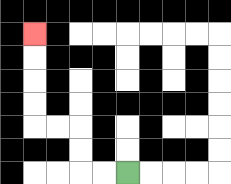{'start': '[5, 7]', 'end': '[1, 1]', 'path_directions': 'L,L,U,U,L,L,U,U,U,U', 'path_coordinates': '[[5, 7], [4, 7], [3, 7], [3, 6], [3, 5], [2, 5], [1, 5], [1, 4], [1, 3], [1, 2], [1, 1]]'}